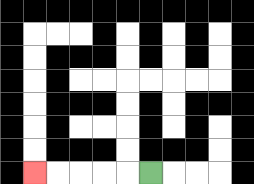{'start': '[6, 7]', 'end': '[1, 7]', 'path_directions': 'L,L,L,L,L', 'path_coordinates': '[[6, 7], [5, 7], [4, 7], [3, 7], [2, 7], [1, 7]]'}